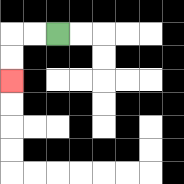{'start': '[2, 1]', 'end': '[0, 3]', 'path_directions': 'L,L,D,D', 'path_coordinates': '[[2, 1], [1, 1], [0, 1], [0, 2], [0, 3]]'}